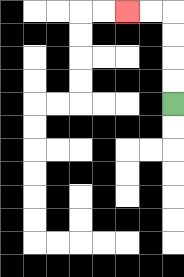{'start': '[7, 4]', 'end': '[5, 0]', 'path_directions': 'U,U,U,U,L,L', 'path_coordinates': '[[7, 4], [7, 3], [7, 2], [7, 1], [7, 0], [6, 0], [5, 0]]'}